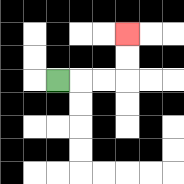{'start': '[2, 3]', 'end': '[5, 1]', 'path_directions': 'R,R,R,U,U', 'path_coordinates': '[[2, 3], [3, 3], [4, 3], [5, 3], [5, 2], [5, 1]]'}